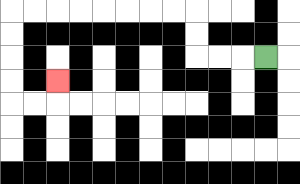{'start': '[11, 2]', 'end': '[2, 3]', 'path_directions': 'L,L,L,U,U,L,L,L,L,L,L,L,L,D,D,D,D,R,R,U', 'path_coordinates': '[[11, 2], [10, 2], [9, 2], [8, 2], [8, 1], [8, 0], [7, 0], [6, 0], [5, 0], [4, 0], [3, 0], [2, 0], [1, 0], [0, 0], [0, 1], [0, 2], [0, 3], [0, 4], [1, 4], [2, 4], [2, 3]]'}